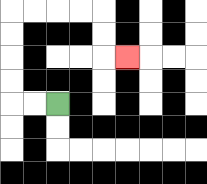{'start': '[2, 4]', 'end': '[5, 2]', 'path_directions': 'L,L,U,U,U,U,R,R,R,R,D,D,R', 'path_coordinates': '[[2, 4], [1, 4], [0, 4], [0, 3], [0, 2], [0, 1], [0, 0], [1, 0], [2, 0], [3, 0], [4, 0], [4, 1], [4, 2], [5, 2]]'}